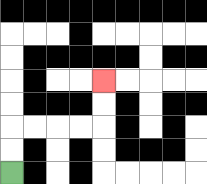{'start': '[0, 7]', 'end': '[4, 3]', 'path_directions': 'U,U,R,R,R,R,U,U', 'path_coordinates': '[[0, 7], [0, 6], [0, 5], [1, 5], [2, 5], [3, 5], [4, 5], [4, 4], [4, 3]]'}